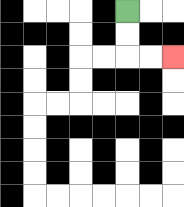{'start': '[5, 0]', 'end': '[7, 2]', 'path_directions': 'D,D,R,R', 'path_coordinates': '[[5, 0], [5, 1], [5, 2], [6, 2], [7, 2]]'}